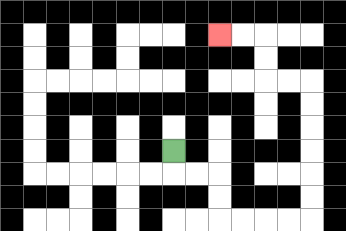{'start': '[7, 6]', 'end': '[9, 1]', 'path_directions': 'D,R,R,D,D,R,R,R,R,U,U,U,U,U,U,L,L,U,U,L,L', 'path_coordinates': '[[7, 6], [7, 7], [8, 7], [9, 7], [9, 8], [9, 9], [10, 9], [11, 9], [12, 9], [13, 9], [13, 8], [13, 7], [13, 6], [13, 5], [13, 4], [13, 3], [12, 3], [11, 3], [11, 2], [11, 1], [10, 1], [9, 1]]'}